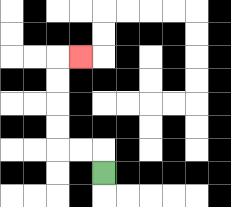{'start': '[4, 7]', 'end': '[3, 2]', 'path_directions': 'U,L,L,U,U,U,U,R', 'path_coordinates': '[[4, 7], [4, 6], [3, 6], [2, 6], [2, 5], [2, 4], [2, 3], [2, 2], [3, 2]]'}